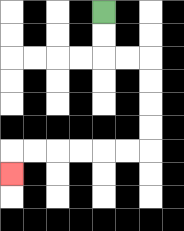{'start': '[4, 0]', 'end': '[0, 7]', 'path_directions': 'D,D,R,R,D,D,D,D,L,L,L,L,L,L,D', 'path_coordinates': '[[4, 0], [4, 1], [4, 2], [5, 2], [6, 2], [6, 3], [6, 4], [6, 5], [6, 6], [5, 6], [4, 6], [3, 6], [2, 6], [1, 6], [0, 6], [0, 7]]'}